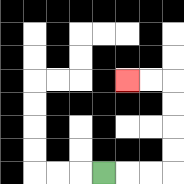{'start': '[4, 7]', 'end': '[5, 3]', 'path_directions': 'R,R,R,U,U,U,U,L,L', 'path_coordinates': '[[4, 7], [5, 7], [6, 7], [7, 7], [7, 6], [7, 5], [7, 4], [7, 3], [6, 3], [5, 3]]'}